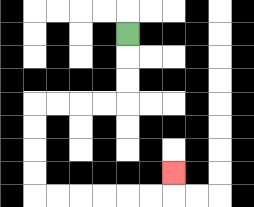{'start': '[5, 1]', 'end': '[7, 7]', 'path_directions': 'D,D,D,L,L,L,L,D,D,D,D,R,R,R,R,R,R,U', 'path_coordinates': '[[5, 1], [5, 2], [5, 3], [5, 4], [4, 4], [3, 4], [2, 4], [1, 4], [1, 5], [1, 6], [1, 7], [1, 8], [2, 8], [3, 8], [4, 8], [5, 8], [6, 8], [7, 8], [7, 7]]'}